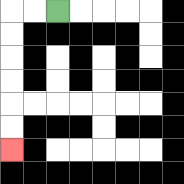{'start': '[2, 0]', 'end': '[0, 6]', 'path_directions': 'L,L,D,D,D,D,D,D', 'path_coordinates': '[[2, 0], [1, 0], [0, 0], [0, 1], [0, 2], [0, 3], [0, 4], [0, 5], [0, 6]]'}